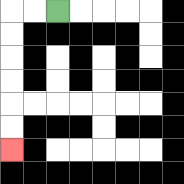{'start': '[2, 0]', 'end': '[0, 6]', 'path_directions': 'L,L,D,D,D,D,D,D', 'path_coordinates': '[[2, 0], [1, 0], [0, 0], [0, 1], [0, 2], [0, 3], [0, 4], [0, 5], [0, 6]]'}